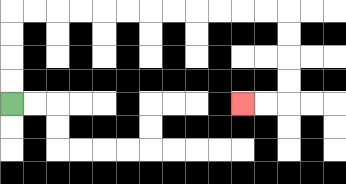{'start': '[0, 4]', 'end': '[10, 4]', 'path_directions': 'U,U,U,U,R,R,R,R,R,R,R,R,R,R,R,R,D,D,D,D,L,L', 'path_coordinates': '[[0, 4], [0, 3], [0, 2], [0, 1], [0, 0], [1, 0], [2, 0], [3, 0], [4, 0], [5, 0], [6, 0], [7, 0], [8, 0], [9, 0], [10, 0], [11, 0], [12, 0], [12, 1], [12, 2], [12, 3], [12, 4], [11, 4], [10, 4]]'}